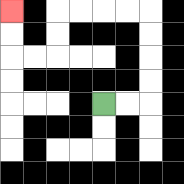{'start': '[4, 4]', 'end': '[0, 0]', 'path_directions': 'R,R,U,U,U,U,L,L,L,L,D,D,L,L,U,U', 'path_coordinates': '[[4, 4], [5, 4], [6, 4], [6, 3], [6, 2], [6, 1], [6, 0], [5, 0], [4, 0], [3, 0], [2, 0], [2, 1], [2, 2], [1, 2], [0, 2], [0, 1], [0, 0]]'}